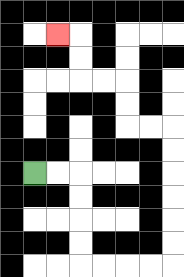{'start': '[1, 7]', 'end': '[2, 1]', 'path_directions': 'R,R,D,D,D,D,R,R,R,R,U,U,U,U,U,U,L,L,U,U,L,L,U,U,L', 'path_coordinates': '[[1, 7], [2, 7], [3, 7], [3, 8], [3, 9], [3, 10], [3, 11], [4, 11], [5, 11], [6, 11], [7, 11], [7, 10], [7, 9], [7, 8], [7, 7], [7, 6], [7, 5], [6, 5], [5, 5], [5, 4], [5, 3], [4, 3], [3, 3], [3, 2], [3, 1], [2, 1]]'}